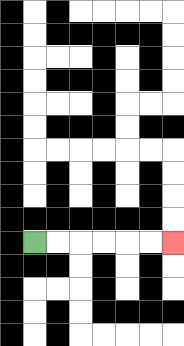{'start': '[1, 10]', 'end': '[7, 10]', 'path_directions': 'R,R,R,R,R,R', 'path_coordinates': '[[1, 10], [2, 10], [3, 10], [4, 10], [5, 10], [6, 10], [7, 10]]'}